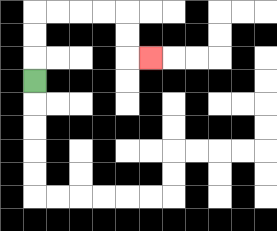{'start': '[1, 3]', 'end': '[6, 2]', 'path_directions': 'U,U,U,R,R,R,R,D,D,R', 'path_coordinates': '[[1, 3], [1, 2], [1, 1], [1, 0], [2, 0], [3, 0], [4, 0], [5, 0], [5, 1], [5, 2], [6, 2]]'}